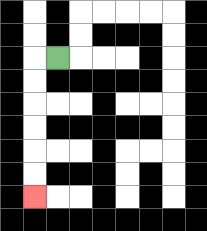{'start': '[2, 2]', 'end': '[1, 8]', 'path_directions': 'L,D,D,D,D,D,D', 'path_coordinates': '[[2, 2], [1, 2], [1, 3], [1, 4], [1, 5], [1, 6], [1, 7], [1, 8]]'}